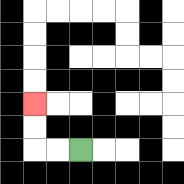{'start': '[3, 6]', 'end': '[1, 4]', 'path_directions': 'L,L,U,U', 'path_coordinates': '[[3, 6], [2, 6], [1, 6], [1, 5], [1, 4]]'}